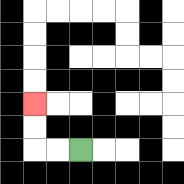{'start': '[3, 6]', 'end': '[1, 4]', 'path_directions': 'L,L,U,U', 'path_coordinates': '[[3, 6], [2, 6], [1, 6], [1, 5], [1, 4]]'}